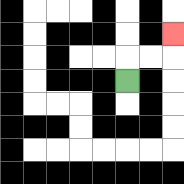{'start': '[5, 3]', 'end': '[7, 1]', 'path_directions': 'U,R,R,U', 'path_coordinates': '[[5, 3], [5, 2], [6, 2], [7, 2], [7, 1]]'}